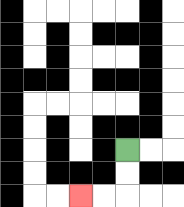{'start': '[5, 6]', 'end': '[3, 8]', 'path_directions': 'D,D,L,L', 'path_coordinates': '[[5, 6], [5, 7], [5, 8], [4, 8], [3, 8]]'}